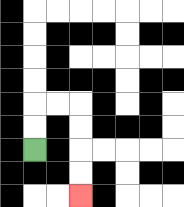{'start': '[1, 6]', 'end': '[3, 8]', 'path_directions': 'U,U,R,R,D,D,D,D', 'path_coordinates': '[[1, 6], [1, 5], [1, 4], [2, 4], [3, 4], [3, 5], [3, 6], [3, 7], [3, 8]]'}